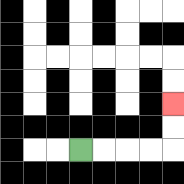{'start': '[3, 6]', 'end': '[7, 4]', 'path_directions': 'R,R,R,R,U,U', 'path_coordinates': '[[3, 6], [4, 6], [5, 6], [6, 6], [7, 6], [7, 5], [7, 4]]'}